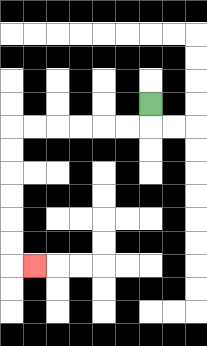{'start': '[6, 4]', 'end': '[1, 11]', 'path_directions': 'D,L,L,L,L,L,L,D,D,D,D,D,D,R', 'path_coordinates': '[[6, 4], [6, 5], [5, 5], [4, 5], [3, 5], [2, 5], [1, 5], [0, 5], [0, 6], [0, 7], [0, 8], [0, 9], [0, 10], [0, 11], [1, 11]]'}